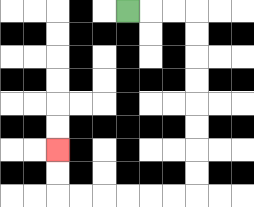{'start': '[5, 0]', 'end': '[2, 6]', 'path_directions': 'R,R,R,D,D,D,D,D,D,D,D,L,L,L,L,L,L,U,U', 'path_coordinates': '[[5, 0], [6, 0], [7, 0], [8, 0], [8, 1], [8, 2], [8, 3], [8, 4], [8, 5], [8, 6], [8, 7], [8, 8], [7, 8], [6, 8], [5, 8], [4, 8], [3, 8], [2, 8], [2, 7], [2, 6]]'}